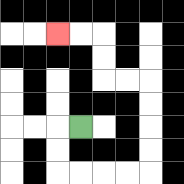{'start': '[3, 5]', 'end': '[2, 1]', 'path_directions': 'L,D,D,R,R,R,R,U,U,U,U,L,L,U,U,L,L', 'path_coordinates': '[[3, 5], [2, 5], [2, 6], [2, 7], [3, 7], [4, 7], [5, 7], [6, 7], [6, 6], [6, 5], [6, 4], [6, 3], [5, 3], [4, 3], [4, 2], [4, 1], [3, 1], [2, 1]]'}